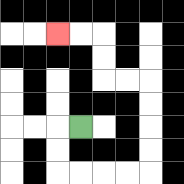{'start': '[3, 5]', 'end': '[2, 1]', 'path_directions': 'L,D,D,R,R,R,R,U,U,U,U,L,L,U,U,L,L', 'path_coordinates': '[[3, 5], [2, 5], [2, 6], [2, 7], [3, 7], [4, 7], [5, 7], [6, 7], [6, 6], [6, 5], [6, 4], [6, 3], [5, 3], [4, 3], [4, 2], [4, 1], [3, 1], [2, 1]]'}